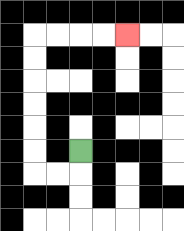{'start': '[3, 6]', 'end': '[5, 1]', 'path_directions': 'D,L,L,U,U,U,U,U,U,R,R,R,R', 'path_coordinates': '[[3, 6], [3, 7], [2, 7], [1, 7], [1, 6], [1, 5], [1, 4], [1, 3], [1, 2], [1, 1], [2, 1], [3, 1], [4, 1], [5, 1]]'}